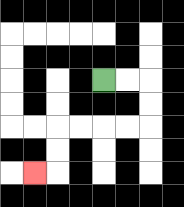{'start': '[4, 3]', 'end': '[1, 7]', 'path_directions': 'R,R,D,D,L,L,L,L,D,D,L', 'path_coordinates': '[[4, 3], [5, 3], [6, 3], [6, 4], [6, 5], [5, 5], [4, 5], [3, 5], [2, 5], [2, 6], [2, 7], [1, 7]]'}